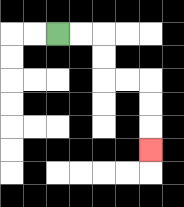{'start': '[2, 1]', 'end': '[6, 6]', 'path_directions': 'R,R,D,D,R,R,D,D,D', 'path_coordinates': '[[2, 1], [3, 1], [4, 1], [4, 2], [4, 3], [5, 3], [6, 3], [6, 4], [6, 5], [6, 6]]'}